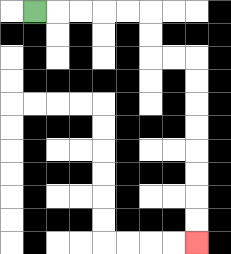{'start': '[1, 0]', 'end': '[8, 10]', 'path_directions': 'R,R,R,R,R,D,D,R,R,D,D,D,D,D,D,D,D', 'path_coordinates': '[[1, 0], [2, 0], [3, 0], [4, 0], [5, 0], [6, 0], [6, 1], [6, 2], [7, 2], [8, 2], [8, 3], [8, 4], [8, 5], [8, 6], [8, 7], [8, 8], [8, 9], [8, 10]]'}